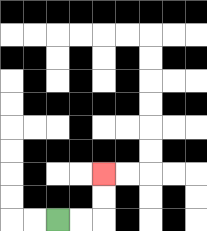{'start': '[2, 9]', 'end': '[4, 7]', 'path_directions': 'R,R,U,U', 'path_coordinates': '[[2, 9], [3, 9], [4, 9], [4, 8], [4, 7]]'}